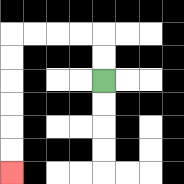{'start': '[4, 3]', 'end': '[0, 7]', 'path_directions': 'U,U,L,L,L,L,D,D,D,D,D,D', 'path_coordinates': '[[4, 3], [4, 2], [4, 1], [3, 1], [2, 1], [1, 1], [0, 1], [0, 2], [0, 3], [0, 4], [0, 5], [0, 6], [0, 7]]'}